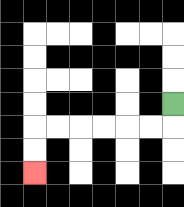{'start': '[7, 4]', 'end': '[1, 7]', 'path_directions': 'D,L,L,L,L,L,L,D,D', 'path_coordinates': '[[7, 4], [7, 5], [6, 5], [5, 5], [4, 5], [3, 5], [2, 5], [1, 5], [1, 6], [1, 7]]'}